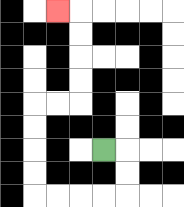{'start': '[4, 6]', 'end': '[2, 0]', 'path_directions': 'R,D,D,L,L,L,L,U,U,U,U,R,R,U,U,U,U,L', 'path_coordinates': '[[4, 6], [5, 6], [5, 7], [5, 8], [4, 8], [3, 8], [2, 8], [1, 8], [1, 7], [1, 6], [1, 5], [1, 4], [2, 4], [3, 4], [3, 3], [3, 2], [3, 1], [3, 0], [2, 0]]'}